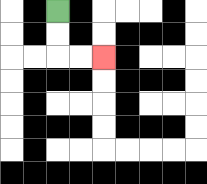{'start': '[2, 0]', 'end': '[4, 2]', 'path_directions': 'D,D,R,R', 'path_coordinates': '[[2, 0], [2, 1], [2, 2], [3, 2], [4, 2]]'}